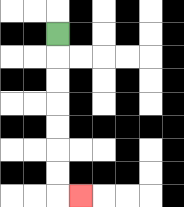{'start': '[2, 1]', 'end': '[3, 8]', 'path_directions': 'D,D,D,D,D,D,D,R', 'path_coordinates': '[[2, 1], [2, 2], [2, 3], [2, 4], [2, 5], [2, 6], [2, 7], [2, 8], [3, 8]]'}